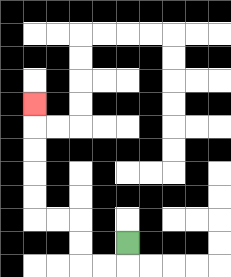{'start': '[5, 10]', 'end': '[1, 4]', 'path_directions': 'D,L,L,U,U,L,L,U,U,U,U,U', 'path_coordinates': '[[5, 10], [5, 11], [4, 11], [3, 11], [3, 10], [3, 9], [2, 9], [1, 9], [1, 8], [1, 7], [1, 6], [1, 5], [1, 4]]'}